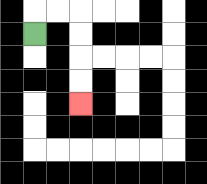{'start': '[1, 1]', 'end': '[3, 4]', 'path_directions': 'U,R,R,D,D,D,D', 'path_coordinates': '[[1, 1], [1, 0], [2, 0], [3, 0], [3, 1], [3, 2], [3, 3], [3, 4]]'}